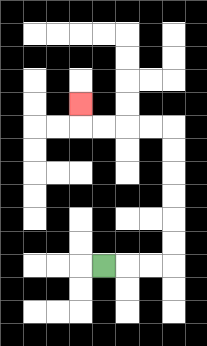{'start': '[4, 11]', 'end': '[3, 4]', 'path_directions': 'R,R,R,U,U,U,U,U,U,L,L,L,L,U', 'path_coordinates': '[[4, 11], [5, 11], [6, 11], [7, 11], [7, 10], [7, 9], [7, 8], [7, 7], [7, 6], [7, 5], [6, 5], [5, 5], [4, 5], [3, 5], [3, 4]]'}